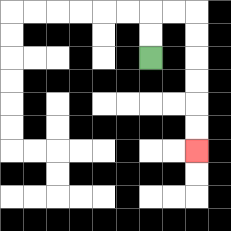{'start': '[6, 2]', 'end': '[8, 6]', 'path_directions': 'U,U,R,R,D,D,D,D,D,D', 'path_coordinates': '[[6, 2], [6, 1], [6, 0], [7, 0], [8, 0], [8, 1], [8, 2], [8, 3], [8, 4], [8, 5], [8, 6]]'}